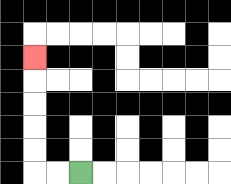{'start': '[3, 7]', 'end': '[1, 2]', 'path_directions': 'L,L,U,U,U,U,U', 'path_coordinates': '[[3, 7], [2, 7], [1, 7], [1, 6], [1, 5], [1, 4], [1, 3], [1, 2]]'}